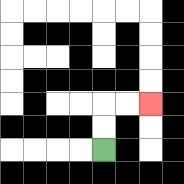{'start': '[4, 6]', 'end': '[6, 4]', 'path_directions': 'U,U,R,R', 'path_coordinates': '[[4, 6], [4, 5], [4, 4], [5, 4], [6, 4]]'}